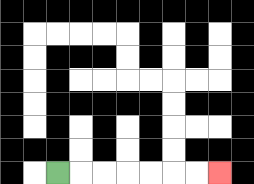{'start': '[2, 7]', 'end': '[9, 7]', 'path_directions': 'R,R,R,R,R,R,R', 'path_coordinates': '[[2, 7], [3, 7], [4, 7], [5, 7], [6, 7], [7, 7], [8, 7], [9, 7]]'}